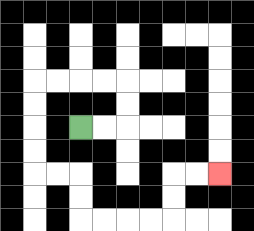{'start': '[3, 5]', 'end': '[9, 7]', 'path_directions': 'R,R,U,U,L,L,L,L,D,D,D,D,R,R,D,D,R,R,R,R,U,U,R,R', 'path_coordinates': '[[3, 5], [4, 5], [5, 5], [5, 4], [5, 3], [4, 3], [3, 3], [2, 3], [1, 3], [1, 4], [1, 5], [1, 6], [1, 7], [2, 7], [3, 7], [3, 8], [3, 9], [4, 9], [5, 9], [6, 9], [7, 9], [7, 8], [7, 7], [8, 7], [9, 7]]'}